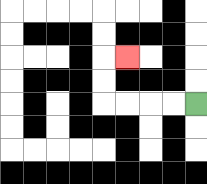{'start': '[8, 4]', 'end': '[5, 2]', 'path_directions': 'L,L,L,L,U,U,R', 'path_coordinates': '[[8, 4], [7, 4], [6, 4], [5, 4], [4, 4], [4, 3], [4, 2], [5, 2]]'}